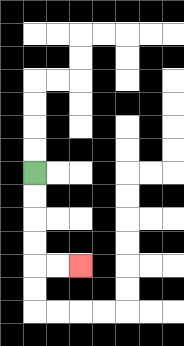{'start': '[1, 7]', 'end': '[3, 11]', 'path_directions': 'D,D,D,D,R,R', 'path_coordinates': '[[1, 7], [1, 8], [1, 9], [1, 10], [1, 11], [2, 11], [3, 11]]'}